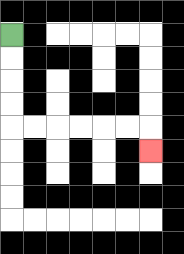{'start': '[0, 1]', 'end': '[6, 6]', 'path_directions': 'D,D,D,D,R,R,R,R,R,R,D', 'path_coordinates': '[[0, 1], [0, 2], [0, 3], [0, 4], [0, 5], [1, 5], [2, 5], [3, 5], [4, 5], [5, 5], [6, 5], [6, 6]]'}